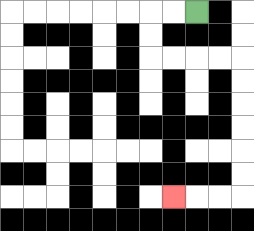{'start': '[8, 0]', 'end': '[7, 8]', 'path_directions': 'L,L,D,D,R,R,R,R,D,D,D,D,D,D,L,L,L', 'path_coordinates': '[[8, 0], [7, 0], [6, 0], [6, 1], [6, 2], [7, 2], [8, 2], [9, 2], [10, 2], [10, 3], [10, 4], [10, 5], [10, 6], [10, 7], [10, 8], [9, 8], [8, 8], [7, 8]]'}